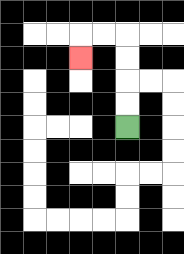{'start': '[5, 5]', 'end': '[3, 2]', 'path_directions': 'U,U,U,U,L,L,D', 'path_coordinates': '[[5, 5], [5, 4], [5, 3], [5, 2], [5, 1], [4, 1], [3, 1], [3, 2]]'}